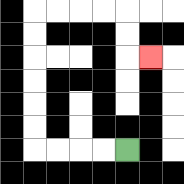{'start': '[5, 6]', 'end': '[6, 2]', 'path_directions': 'L,L,L,L,U,U,U,U,U,U,R,R,R,R,D,D,R', 'path_coordinates': '[[5, 6], [4, 6], [3, 6], [2, 6], [1, 6], [1, 5], [1, 4], [1, 3], [1, 2], [1, 1], [1, 0], [2, 0], [3, 0], [4, 0], [5, 0], [5, 1], [5, 2], [6, 2]]'}